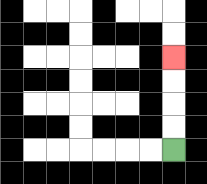{'start': '[7, 6]', 'end': '[7, 2]', 'path_directions': 'U,U,U,U', 'path_coordinates': '[[7, 6], [7, 5], [7, 4], [7, 3], [7, 2]]'}